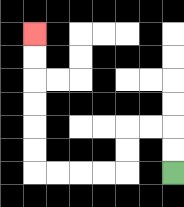{'start': '[7, 7]', 'end': '[1, 1]', 'path_directions': 'U,U,L,L,D,D,L,L,L,L,U,U,U,U,U,U', 'path_coordinates': '[[7, 7], [7, 6], [7, 5], [6, 5], [5, 5], [5, 6], [5, 7], [4, 7], [3, 7], [2, 7], [1, 7], [1, 6], [1, 5], [1, 4], [1, 3], [1, 2], [1, 1]]'}